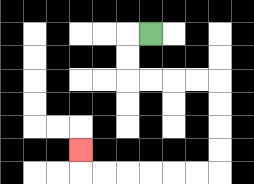{'start': '[6, 1]', 'end': '[3, 6]', 'path_directions': 'L,D,D,R,R,R,R,D,D,D,D,L,L,L,L,L,L,U', 'path_coordinates': '[[6, 1], [5, 1], [5, 2], [5, 3], [6, 3], [7, 3], [8, 3], [9, 3], [9, 4], [9, 5], [9, 6], [9, 7], [8, 7], [7, 7], [6, 7], [5, 7], [4, 7], [3, 7], [3, 6]]'}